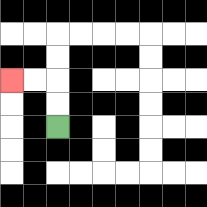{'start': '[2, 5]', 'end': '[0, 3]', 'path_directions': 'U,U,L,L', 'path_coordinates': '[[2, 5], [2, 4], [2, 3], [1, 3], [0, 3]]'}